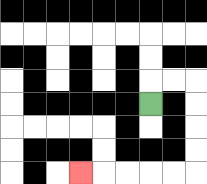{'start': '[6, 4]', 'end': '[3, 7]', 'path_directions': 'U,R,R,D,D,D,D,L,L,L,L,L', 'path_coordinates': '[[6, 4], [6, 3], [7, 3], [8, 3], [8, 4], [8, 5], [8, 6], [8, 7], [7, 7], [6, 7], [5, 7], [4, 7], [3, 7]]'}